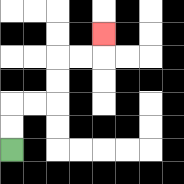{'start': '[0, 6]', 'end': '[4, 1]', 'path_directions': 'U,U,R,R,U,U,R,R,U', 'path_coordinates': '[[0, 6], [0, 5], [0, 4], [1, 4], [2, 4], [2, 3], [2, 2], [3, 2], [4, 2], [4, 1]]'}